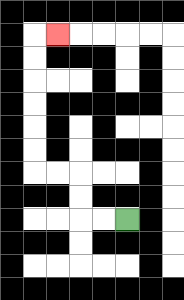{'start': '[5, 9]', 'end': '[2, 1]', 'path_directions': 'L,L,U,U,L,L,U,U,U,U,U,U,R', 'path_coordinates': '[[5, 9], [4, 9], [3, 9], [3, 8], [3, 7], [2, 7], [1, 7], [1, 6], [1, 5], [1, 4], [1, 3], [1, 2], [1, 1], [2, 1]]'}